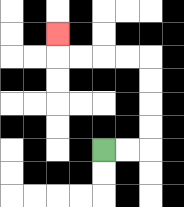{'start': '[4, 6]', 'end': '[2, 1]', 'path_directions': 'R,R,U,U,U,U,L,L,L,L,U', 'path_coordinates': '[[4, 6], [5, 6], [6, 6], [6, 5], [6, 4], [6, 3], [6, 2], [5, 2], [4, 2], [3, 2], [2, 2], [2, 1]]'}